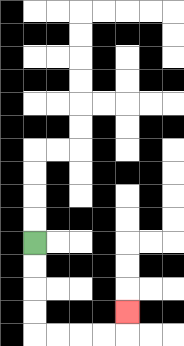{'start': '[1, 10]', 'end': '[5, 13]', 'path_directions': 'D,D,D,D,R,R,R,R,U', 'path_coordinates': '[[1, 10], [1, 11], [1, 12], [1, 13], [1, 14], [2, 14], [3, 14], [4, 14], [5, 14], [5, 13]]'}